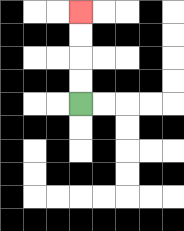{'start': '[3, 4]', 'end': '[3, 0]', 'path_directions': 'U,U,U,U', 'path_coordinates': '[[3, 4], [3, 3], [3, 2], [3, 1], [3, 0]]'}